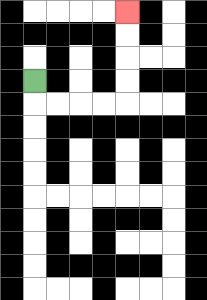{'start': '[1, 3]', 'end': '[5, 0]', 'path_directions': 'D,R,R,R,R,U,U,U,U', 'path_coordinates': '[[1, 3], [1, 4], [2, 4], [3, 4], [4, 4], [5, 4], [5, 3], [5, 2], [5, 1], [5, 0]]'}